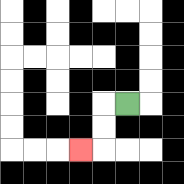{'start': '[5, 4]', 'end': '[3, 6]', 'path_directions': 'L,D,D,L', 'path_coordinates': '[[5, 4], [4, 4], [4, 5], [4, 6], [3, 6]]'}